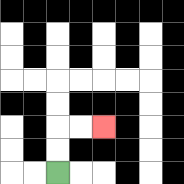{'start': '[2, 7]', 'end': '[4, 5]', 'path_directions': 'U,U,R,R', 'path_coordinates': '[[2, 7], [2, 6], [2, 5], [3, 5], [4, 5]]'}